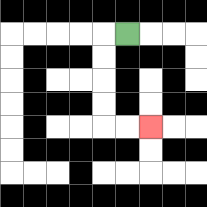{'start': '[5, 1]', 'end': '[6, 5]', 'path_directions': 'L,D,D,D,D,R,R', 'path_coordinates': '[[5, 1], [4, 1], [4, 2], [4, 3], [4, 4], [4, 5], [5, 5], [6, 5]]'}